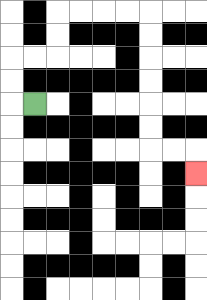{'start': '[1, 4]', 'end': '[8, 7]', 'path_directions': 'L,U,U,R,R,U,U,R,R,R,R,D,D,D,D,D,D,R,R,D', 'path_coordinates': '[[1, 4], [0, 4], [0, 3], [0, 2], [1, 2], [2, 2], [2, 1], [2, 0], [3, 0], [4, 0], [5, 0], [6, 0], [6, 1], [6, 2], [6, 3], [6, 4], [6, 5], [6, 6], [7, 6], [8, 6], [8, 7]]'}